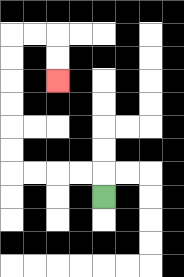{'start': '[4, 8]', 'end': '[2, 3]', 'path_directions': 'U,L,L,L,L,U,U,U,U,U,U,R,R,D,D', 'path_coordinates': '[[4, 8], [4, 7], [3, 7], [2, 7], [1, 7], [0, 7], [0, 6], [0, 5], [0, 4], [0, 3], [0, 2], [0, 1], [1, 1], [2, 1], [2, 2], [2, 3]]'}